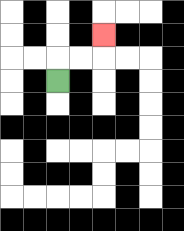{'start': '[2, 3]', 'end': '[4, 1]', 'path_directions': 'U,R,R,U', 'path_coordinates': '[[2, 3], [2, 2], [3, 2], [4, 2], [4, 1]]'}